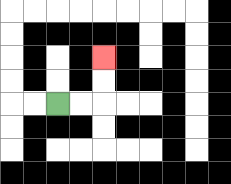{'start': '[2, 4]', 'end': '[4, 2]', 'path_directions': 'R,R,U,U', 'path_coordinates': '[[2, 4], [3, 4], [4, 4], [4, 3], [4, 2]]'}